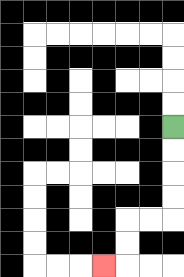{'start': '[7, 5]', 'end': '[4, 11]', 'path_directions': 'D,D,D,D,L,L,D,D,L', 'path_coordinates': '[[7, 5], [7, 6], [7, 7], [7, 8], [7, 9], [6, 9], [5, 9], [5, 10], [5, 11], [4, 11]]'}